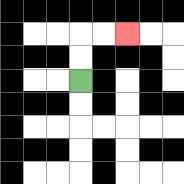{'start': '[3, 3]', 'end': '[5, 1]', 'path_directions': 'U,U,R,R', 'path_coordinates': '[[3, 3], [3, 2], [3, 1], [4, 1], [5, 1]]'}